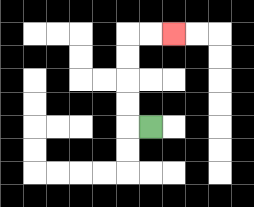{'start': '[6, 5]', 'end': '[7, 1]', 'path_directions': 'L,U,U,U,U,R,R', 'path_coordinates': '[[6, 5], [5, 5], [5, 4], [5, 3], [5, 2], [5, 1], [6, 1], [7, 1]]'}